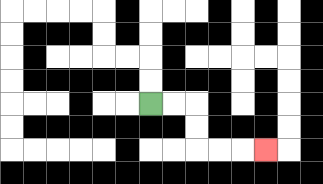{'start': '[6, 4]', 'end': '[11, 6]', 'path_directions': 'R,R,D,D,R,R,R', 'path_coordinates': '[[6, 4], [7, 4], [8, 4], [8, 5], [8, 6], [9, 6], [10, 6], [11, 6]]'}